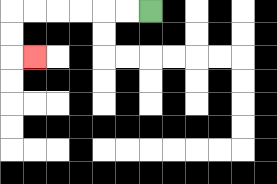{'start': '[6, 0]', 'end': '[1, 2]', 'path_directions': 'L,L,L,L,L,L,D,D,R', 'path_coordinates': '[[6, 0], [5, 0], [4, 0], [3, 0], [2, 0], [1, 0], [0, 0], [0, 1], [0, 2], [1, 2]]'}